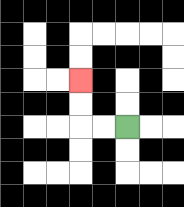{'start': '[5, 5]', 'end': '[3, 3]', 'path_directions': 'L,L,U,U', 'path_coordinates': '[[5, 5], [4, 5], [3, 5], [3, 4], [3, 3]]'}